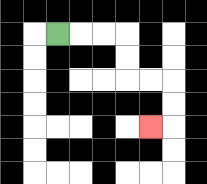{'start': '[2, 1]', 'end': '[6, 5]', 'path_directions': 'R,R,R,D,D,R,R,D,D,L', 'path_coordinates': '[[2, 1], [3, 1], [4, 1], [5, 1], [5, 2], [5, 3], [6, 3], [7, 3], [7, 4], [7, 5], [6, 5]]'}